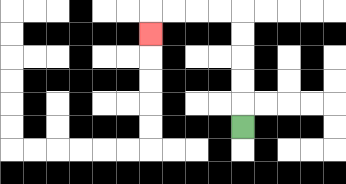{'start': '[10, 5]', 'end': '[6, 1]', 'path_directions': 'U,U,U,U,U,L,L,L,L,D', 'path_coordinates': '[[10, 5], [10, 4], [10, 3], [10, 2], [10, 1], [10, 0], [9, 0], [8, 0], [7, 0], [6, 0], [6, 1]]'}